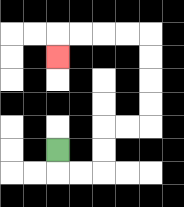{'start': '[2, 6]', 'end': '[2, 2]', 'path_directions': 'D,R,R,U,U,R,R,U,U,U,U,L,L,L,L,D', 'path_coordinates': '[[2, 6], [2, 7], [3, 7], [4, 7], [4, 6], [4, 5], [5, 5], [6, 5], [6, 4], [6, 3], [6, 2], [6, 1], [5, 1], [4, 1], [3, 1], [2, 1], [2, 2]]'}